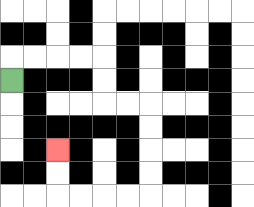{'start': '[0, 3]', 'end': '[2, 6]', 'path_directions': 'U,R,R,R,R,D,D,R,R,D,D,D,D,L,L,L,L,U,U', 'path_coordinates': '[[0, 3], [0, 2], [1, 2], [2, 2], [3, 2], [4, 2], [4, 3], [4, 4], [5, 4], [6, 4], [6, 5], [6, 6], [6, 7], [6, 8], [5, 8], [4, 8], [3, 8], [2, 8], [2, 7], [2, 6]]'}